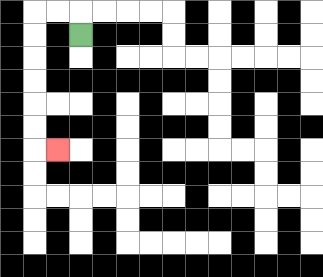{'start': '[3, 1]', 'end': '[2, 6]', 'path_directions': 'U,L,L,D,D,D,D,D,D,R', 'path_coordinates': '[[3, 1], [3, 0], [2, 0], [1, 0], [1, 1], [1, 2], [1, 3], [1, 4], [1, 5], [1, 6], [2, 6]]'}